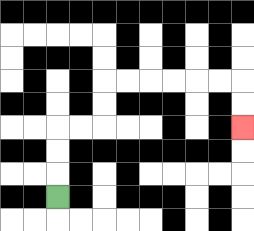{'start': '[2, 8]', 'end': '[10, 5]', 'path_directions': 'U,U,U,R,R,U,U,R,R,R,R,R,R,D,D', 'path_coordinates': '[[2, 8], [2, 7], [2, 6], [2, 5], [3, 5], [4, 5], [4, 4], [4, 3], [5, 3], [6, 3], [7, 3], [8, 3], [9, 3], [10, 3], [10, 4], [10, 5]]'}